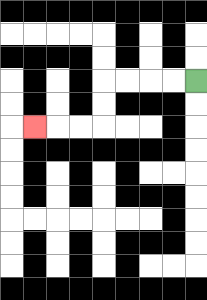{'start': '[8, 3]', 'end': '[1, 5]', 'path_directions': 'L,L,L,L,D,D,L,L,L', 'path_coordinates': '[[8, 3], [7, 3], [6, 3], [5, 3], [4, 3], [4, 4], [4, 5], [3, 5], [2, 5], [1, 5]]'}